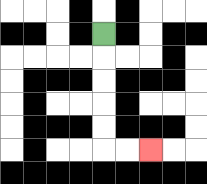{'start': '[4, 1]', 'end': '[6, 6]', 'path_directions': 'D,D,D,D,D,R,R', 'path_coordinates': '[[4, 1], [4, 2], [4, 3], [4, 4], [4, 5], [4, 6], [5, 6], [6, 6]]'}